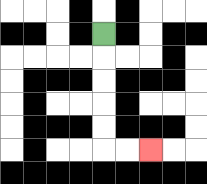{'start': '[4, 1]', 'end': '[6, 6]', 'path_directions': 'D,D,D,D,D,R,R', 'path_coordinates': '[[4, 1], [4, 2], [4, 3], [4, 4], [4, 5], [4, 6], [5, 6], [6, 6]]'}